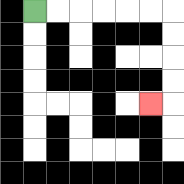{'start': '[1, 0]', 'end': '[6, 4]', 'path_directions': 'R,R,R,R,R,R,D,D,D,D,L', 'path_coordinates': '[[1, 0], [2, 0], [3, 0], [4, 0], [5, 0], [6, 0], [7, 0], [7, 1], [7, 2], [7, 3], [7, 4], [6, 4]]'}